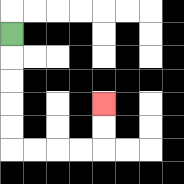{'start': '[0, 1]', 'end': '[4, 4]', 'path_directions': 'D,D,D,D,D,R,R,R,R,U,U', 'path_coordinates': '[[0, 1], [0, 2], [0, 3], [0, 4], [0, 5], [0, 6], [1, 6], [2, 6], [3, 6], [4, 6], [4, 5], [4, 4]]'}